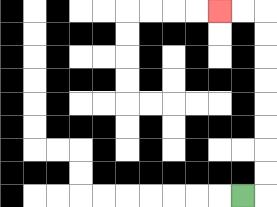{'start': '[10, 8]', 'end': '[9, 0]', 'path_directions': 'R,U,U,U,U,U,U,U,U,L,L', 'path_coordinates': '[[10, 8], [11, 8], [11, 7], [11, 6], [11, 5], [11, 4], [11, 3], [11, 2], [11, 1], [11, 0], [10, 0], [9, 0]]'}